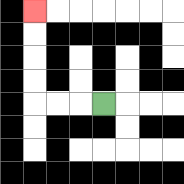{'start': '[4, 4]', 'end': '[1, 0]', 'path_directions': 'L,L,L,U,U,U,U', 'path_coordinates': '[[4, 4], [3, 4], [2, 4], [1, 4], [1, 3], [1, 2], [1, 1], [1, 0]]'}